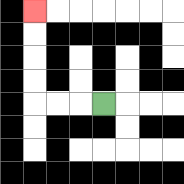{'start': '[4, 4]', 'end': '[1, 0]', 'path_directions': 'L,L,L,U,U,U,U', 'path_coordinates': '[[4, 4], [3, 4], [2, 4], [1, 4], [1, 3], [1, 2], [1, 1], [1, 0]]'}